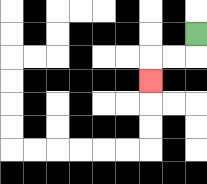{'start': '[8, 1]', 'end': '[6, 3]', 'path_directions': 'D,L,L,D', 'path_coordinates': '[[8, 1], [8, 2], [7, 2], [6, 2], [6, 3]]'}